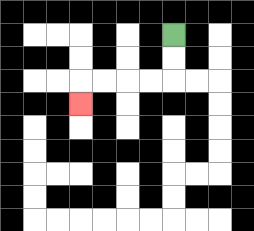{'start': '[7, 1]', 'end': '[3, 4]', 'path_directions': 'D,D,L,L,L,L,D', 'path_coordinates': '[[7, 1], [7, 2], [7, 3], [6, 3], [5, 3], [4, 3], [3, 3], [3, 4]]'}